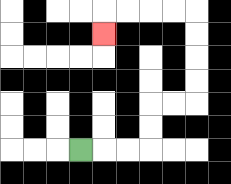{'start': '[3, 6]', 'end': '[4, 1]', 'path_directions': 'R,R,R,U,U,R,R,U,U,U,U,L,L,L,L,D', 'path_coordinates': '[[3, 6], [4, 6], [5, 6], [6, 6], [6, 5], [6, 4], [7, 4], [8, 4], [8, 3], [8, 2], [8, 1], [8, 0], [7, 0], [6, 0], [5, 0], [4, 0], [4, 1]]'}